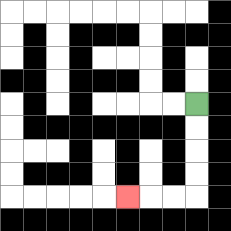{'start': '[8, 4]', 'end': '[5, 8]', 'path_directions': 'D,D,D,D,L,L,L', 'path_coordinates': '[[8, 4], [8, 5], [8, 6], [8, 7], [8, 8], [7, 8], [6, 8], [5, 8]]'}